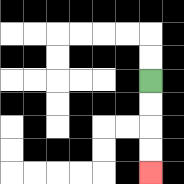{'start': '[6, 3]', 'end': '[6, 7]', 'path_directions': 'D,D,D,D', 'path_coordinates': '[[6, 3], [6, 4], [6, 5], [6, 6], [6, 7]]'}